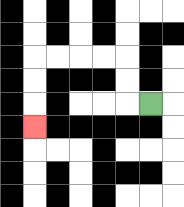{'start': '[6, 4]', 'end': '[1, 5]', 'path_directions': 'L,U,U,L,L,L,L,D,D,D', 'path_coordinates': '[[6, 4], [5, 4], [5, 3], [5, 2], [4, 2], [3, 2], [2, 2], [1, 2], [1, 3], [1, 4], [1, 5]]'}